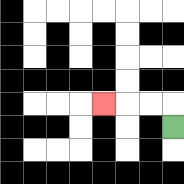{'start': '[7, 5]', 'end': '[4, 4]', 'path_directions': 'U,L,L,L', 'path_coordinates': '[[7, 5], [7, 4], [6, 4], [5, 4], [4, 4]]'}